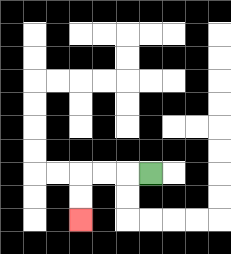{'start': '[6, 7]', 'end': '[3, 9]', 'path_directions': 'L,L,L,D,D', 'path_coordinates': '[[6, 7], [5, 7], [4, 7], [3, 7], [3, 8], [3, 9]]'}